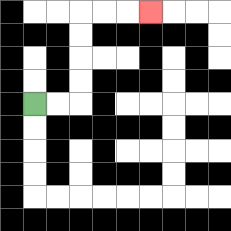{'start': '[1, 4]', 'end': '[6, 0]', 'path_directions': 'R,R,U,U,U,U,R,R,R', 'path_coordinates': '[[1, 4], [2, 4], [3, 4], [3, 3], [3, 2], [3, 1], [3, 0], [4, 0], [5, 0], [6, 0]]'}